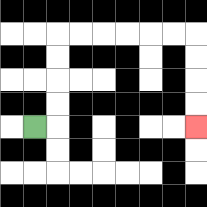{'start': '[1, 5]', 'end': '[8, 5]', 'path_directions': 'R,U,U,U,U,R,R,R,R,R,R,D,D,D,D', 'path_coordinates': '[[1, 5], [2, 5], [2, 4], [2, 3], [2, 2], [2, 1], [3, 1], [4, 1], [5, 1], [6, 1], [7, 1], [8, 1], [8, 2], [8, 3], [8, 4], [8, 5]]'}